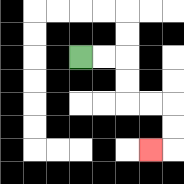{'start': '[3, 2]', 'end': '[6, 6]', 'path_directions': 'R,R,D,D,R,R,D,D,L', 'path_coordinates': '[[3, 2], [4, 2], [5, 2], [5, 3], [5, 4], [6, 4], [7, 4], [7, 5], [7, 6], [6, 6]]'}